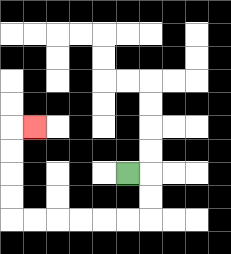{'start': '[5, 7]', 'end': '[1, 5]', 'path_directions': 'R,D,D,L,L,L,L,L,L,U,U,U,U,R', 'path_coordinates': '[[5, 7], [6, 7], [6, 8], [6, 9], [5, 9], [4, 9], [3, 9], [2, 9], [1, 9], [0, 9], [0, 8], [0, 7], [0, 6], [0, 5], [1, 5]]'}